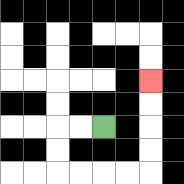{'start': '[4, 5]', 'end': '[6, 3]', 'path_directions': 'L,L,D,D,R,R,R,R,U,U,U,U', 'path_coordinates': '[[4, 5], [3, 5], [2, 5], [2, 6], [2, 7], [3, 7], [4, 7], [5, 7], [6, 7], [6, 6], [6, 5], [6, 4], [6, 3]]'}